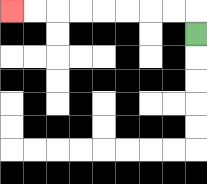{'start': '[8, 1]', 'end': '[0, 0]', 'path_directions': 'U,L,L,L,L,L,L,L,L', 'path_coordinates': '[[8, 1], [8, 0], [7, 0], [6, 0], [5, 0], [4, 0], [3, 0], [2, 0], [1, 0], [0, 0]]'}